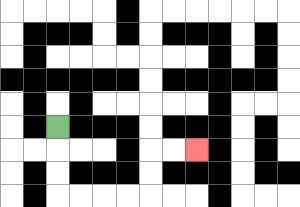{'start': '[2, 5]', 'end': '[8, 6]', 'path_directions': 'D,D,D,R,R,R,R,U,U,R,R', 'path_coordinates': '[[2, 5], [2, 6], [2, 7], [2, 8], [3, 8], [4, 8], [5, 8], [6, 8], [6, 7], [6, 6], [7, 6], [8, 6]]'}